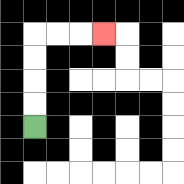{'start': '[1, 5]', 'end': '[4, 1]', 'path_directions': 'U,U,U,U,R,R,R', 'path_coordinates': '[[1, 5], [1, 4], [1, 3], [1, 2], [1, 1], [2, 1], [3, 1], [4, 1]]'}